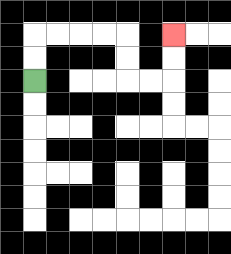{'start': '[1, 3]', 'end': '[7, 1]', 'path_directions': 'U,U,R,R,R,R,D,D,R,R,U,U', 'path_coordinates': '[[1, 3], [1, 2], [1, 1], [2, 1], [3, 1], [4, 1], [5, 1], [5, 2], [5, 3], [6, 3], [7, 3], [7, 2], [7, 1]]'}